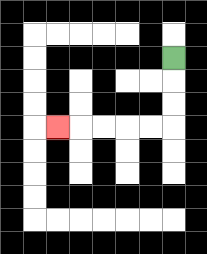{'start': '[7, 2]', 'end': '[2, 5]', 'path_directions': 'D,D,D,L,L,L,L,L', 'path_coordinates': '[[7, 2], [7, 3], [7, 4], [7, 5], [6, 5], [5, 5], [4, 5], [3, 5], [2, 5]]'}